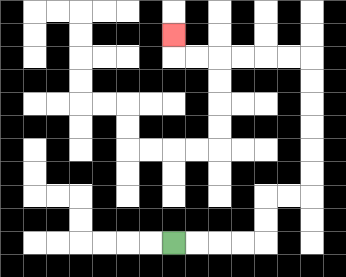{'start': '[7, 10]', 'end': '[7, 1]', 'path_directions': 'R,R,R,R,U,U,R,R,U,U,U,U,U,U,L,L,L,L,L,L,U', 'path_coordinates': '[[7, 10], [8, 10], [9, 10], [10, 10], [11, 10], [11, 9], [11, 8], [12, 8], [13, 8], [13, 7], [13, 6], [13, 5], [13, 4], [13, 3], [13, 2], [12, 2], [11, 2], [10, 2], [9, 2], [8, 2], [7, 2], [7, 1]]'}